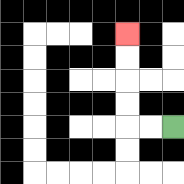{'start': '[7, 5]', 'end': '[5, 1]', 'path_directions': 'L,L,U,U,U,U', 'path_coordinates': '[[7, 5], [6, 5], [5, 5], [5, 4], [5, 3], [5, 2], [5, 1]]'}